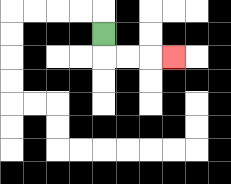{'start': '[4, 1]', 'end': '[7, 2]', 'path_directions': 'D,R,R,R', 'path_coordinates': '[[4, 1], [4, 2], [5, 2], [6, 2], [7, 2]]'}